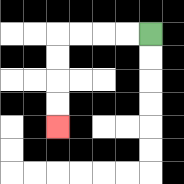{'start': '[6, 1]', 'end': '[2, 5]', 'path_directions': 'L,L,L,L,D,D,D,D', 'path_coordinates': '[[6, 1], [5, 1], [4, 1], [3, 1], [2, 1], [2, 2], [2, 3], [2, 4], [2, 5]]'}